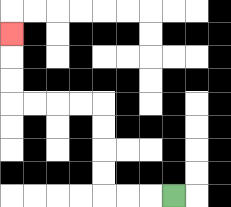{'start': '[7, 8]', 'end': '[0, 1]', 'path_directions': 'L,L,L,U,U,U,U,L,L,L,L,U,U,U', 'path_coordinates': '[[7, 8], [6, 8], [5, 8], [4, 8], [4, 7], [4, 6], [4, 5], [4, 4], [3, 4], [2, 4], [1, 4], [0, 4], [0, 3], [0, 2], [0, 1]]'}